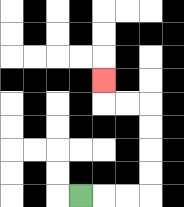{'start': '[3, 8]', 'end': '[4, 3]', 'path_directions': 'R,R,R,U,U,U,U,L,L,U', 'path_coordinates': '[[3, 8], [4, 8], [5, 8], [6, 8], [6, 7], [6, 6], [6, 5], [6, 4], [5, 4], [4, 4], [4, 3]]'}